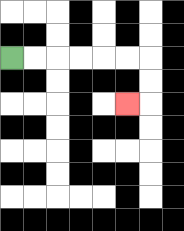{'start': '[0, 2]', 'end': '[5, 4]', 'path_directions': 'R,R,R,R,R,R,D,D,L', 'path_coordinates': '[[0, 2], [1, 2], [2, 2], [3, 2], [4, 2], [5, 2], [6, 2], [6, 3], [6, 4], [5, 4]]'}